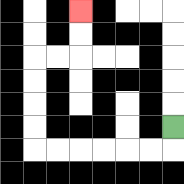{'start': '[7, 5]', 'end': '[3, 0]', 'path_directions': 'D,L,L,L,L,L,L,U,U,U,U,R,R,U,U', 'path_coordinates': '[[7, 5], [7, 6], [6, 6], [5, 6], [4, 6], [3, 6], [2, 6], [1, 6], [1, 5], [1, 4], [1, 3], [1, 2], [2, 2], [3, 2], [3, 1], [3, 0]]'}